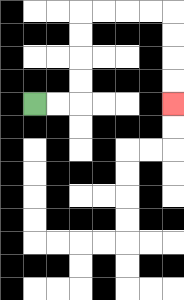{'start': '[1, 4]', 'end': '[7, 4]', 'path_directions': 'R,R,U,U,U,U,R,R,R,R,D,D,D,D', 'path_coordinates': '[[1, 4], [2, 4], [3, 4], [3, 3], [3, 2], [3, 1], [3, 0], [4, 0], [5, 0], [6, 0], [7, 0], [7, 1], [7, 2], [7, 3], [7, 4]]'}